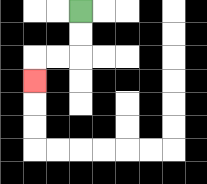{'start': '[3, 0]', 'end': '[1, 3]', 'path_directions': 'D,D,L,L,D', 'path_coordinates': '[[3, 0], [3, 1], [3, 2], [2, 2], [1, 2], [1, 3]]'}